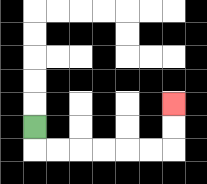{'start': '[1, 5]', 'end': '[7, 4]', 'path_directions': 'D,R,R,R,R,R,R,U,U', 'path_coordinates': '[[1, 5], [1, 6], [2, 6], [3, 6], [4, 6], [5, 6], [6, 6], [7, 6], [7, 5], [7, 4]]'}